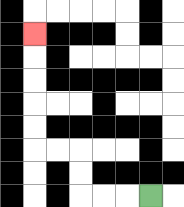{'start': '[6, 8]', 'end': '[1, 1]', 'path_directions': 'L,L,L,U,U,L,L,U,U,U,U,U', 'path_coordinates': '[[6, 8], [5, 8], [4, 8], [3, 8], [3, 7], [3, 6], [2, 6], [1, 6], [1, 5], [1, 4], [1, 3], [1, 2], [1, 1]]'}